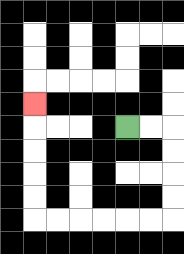{'start': '[5, 5]', 'end': '[1, 4]', 'path_directions': 'R,R,D,D,D,D,L,L,L,L,L,L,U,U,U,U,U', 'path_coordinates': '[[5, 5], [6, 5], [7, 5], [7, 6], [7, 7], [7, 8], [7, 9], [6, 9], [5, 9], [4, 9], [3, 9], [2, 9], [1, 9], [1, 8], [1, 7], [1, 6], [1, 5], [1, 4]]'}